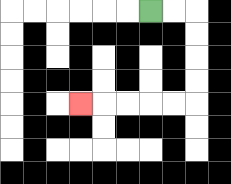{'start': '[6, 0]', 'end': '[3, 4]', 'path_directions': 'R,R,D,D,D,D,L,L,L,L,L', 'path_coordinates': '[[6, 0], [7, 0], [8, 0], [8, 1], [8, 2], [8, 3], [8, 4], [7, 4], [6, 4], [5, 4], [4, 4], [3, 4]]'}